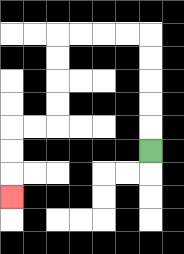{'start': '[6, 6]', 'end': '[0, 8]', 'path_directions': 'U,U,U,U,U,L,L,L,L,D,D,D,D,L,L,D,D,D', 'path_coordinates': '[[6, 6], [6, 5], [6, 4], [6, 3], [6, 2], [6, 1], [5, 1], [4, 1], [3, 1], [2, 1], [2, 2], [2, 3], [2, 4], [2, 5], [1, 5], [0, 5], [0, 6], [0, 7], [0, 8]]'}